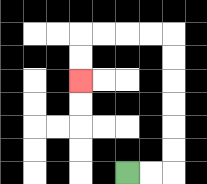{'start': '[5, 7]', 'end': '[3, 3]', 'path_directions': 'R,R,U,U,U,U,U,U,L,L,L,L,D,D', 'path_coordinates': '[[5, 7], [6, 7], [7, 7], [7, 6], [7, 5], [7, 4], [7, 3], [7, 2], [7, 1], [6, 1], [5, 1], [4, 1], [3, 1], [3, 2], [3, 3]]'}